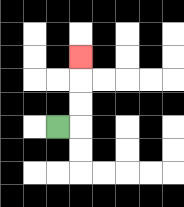{'start': '[2, 5]', 'end': '[3, 2]', 'path_directions': 'R,U,U,U', 'path_coordinates': '[[2, 5], [3, 5], [3, 4], [3, 3], [3, 2]]'}